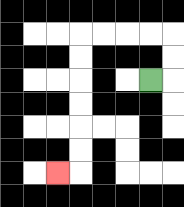{'start': '[6, 3]', 'end': '[2, 7]', 'path_directions': 'R,U,U,L,L,L,L,D,D,D,D,D,D,L', 'path_coordinates': '[[6, 3], [7, 3], [7, 2], [7, 1], [6, 1], [5, 1], [4, 1], [3, 1], [3, 2], [3, 3], [3, 4], [3, 5], [3, 6], [3, 7], [2, 7]]'}